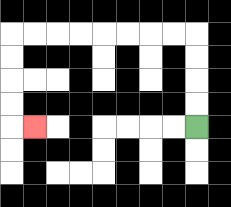{'start': '[8, 5]', 'end': '[1, 5]', 'path_directions': 'U,U,U,U,L,L,L,L,L,L,L,L,D,D,D,D,R', 'path_coordinates': '[[8, 5], [8, 4], [8, 3], [8, 2], [8, 1], [7, 1], [6, 1], [5, 1], [4, 1], [3, 1], [2, 1], [1, 1], [0, 1], [0, 2], [0, 3], [0, 4], [0, 5], [1, 5]]'}